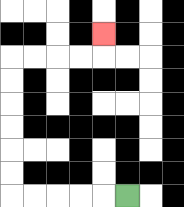{'start': '[5, 8]', 'end': '[4, 1]', 'path_directions': 'L,L,L,L,L,U,U,U,U,U,U,R,R,R,R,U', 'path_coordinates': '[[5, 8], [4, 8], [3, 8], [2, 8], [1, 8], [0, 8], [0, 7], [0, 6], [0, 5], [0, 4], [0, 3], [0, 2], [1, 2], [2, 2], [3, 2], [4, 2], [4, 1]]'}